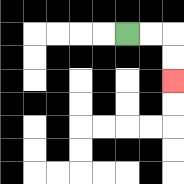{'start': '[5, 1]', 'end': '[7, 3]', 'path_directions': 'R,R,D,D', 'path_coordinates': '[[5, 1], [6, 1], [7, 1], [7, 2], [7, 3]]'}